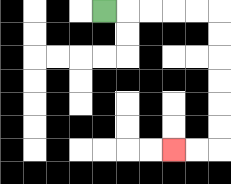{'start': '[4, 0]', 'end': '[7, 6]', 'path_directions': 'R,R,R,R,R,D,D,D,D,D,D,L,L', 'path_coordinates': '[[4, 0], [5, 0], [6, 0], [7, 0], [8, 0], [9, 0], [9, 1], [9, 2], [9, 3], [9, 4], [9, 5], [9, 6], [8, 6], [7, 6]]'}